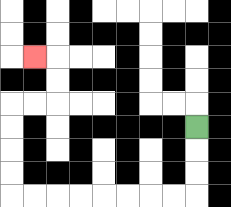{'start': '[8, 5]', 'end': '[1, 2]', 'path_directions': 'D,D,D,L,L,L,L,L,L,L,L,U,U,U,U,R,R,U,U,L', 'path_coordinates': '[[8, 5], [8, 6], [8, 7], [8, 8], [7, 8], [6, 8], [5, 8], [4, 8], [3, 8], [2, 8], [1, 8], [0, 8], [0, 7], [0, 6], [0, 5], [0, 4], [1, 4], [2, 4], [2, 3], [2, 2], [1, 2]]'}